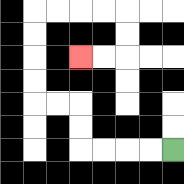{'start': '[7, 6]', 'end': '[3, 2]', 'path_directions': 'L,L,L,L,U,U,L,L,U,U,U,U,R,R,R,R,D,D,L,L', 'path_coordinates': '[[7, 6], [6, 6], [5, 6], [4, 6], [3, 6], [3, 5], [3, 4], [2, 4], [1, 4], [1, 3], [1, 2], [1, 1], [1, 0], [2, 0], [3, 0], [4, 0], [5, 0], [5, 1], [5, 2], [4, 2], [3, 2]]'}